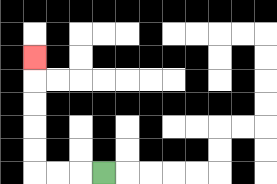{'start': '[4, 7]', 'end': '[1, 2]', 'path_directions': 'L,L,L,U,U,U,U,U', 'path_coordinates': '[[4, 7], [3, 7], [2, 7], [1, 7], [1, 6], [1, 5], [1, 4], [1, 3], [1, 2]]'}